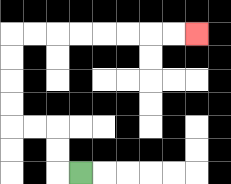{'start': '[3, 7]', 'end': '[8, 1]', 'path_directions': 'L,U,U,L,L,U,U,U,U,R,R,R,R,R,R,R,R', 'path_coordinates': '[[3, 7], [2, 7], [2, 6], [2, 5], [1, 5], [0, 5], [0, 4], [0, 3], [0, 2], [0, 1], [1, 1], [2, 1], [3, 1], [4, 1], [5, 1], [6, 1], [7, 1], [8, 1]]'}